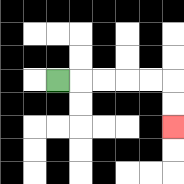{'start': '[2, 3]', 'end': '[7, 5]', 'path_directions': 'R,R,R,R,R,D,D', 'path_coordinates': '[[2, 3], [3, 3], [4, 3], [5, 3], [6, 3], [7, 3], [7, 4], [7, 5]]'}